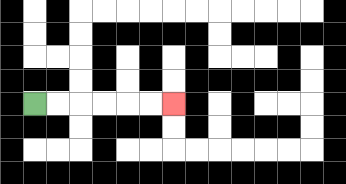{'start': '[1, 4]', 'end': '[7, 4]', 'path_directions': 'R,R,R,R,R,R', 'path_coordinates': '[[1, 4], [2, 4], [3, 4], [4, 4], [5, 4], [6, 4], [7, 4]]'}